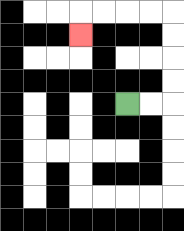{'start': '[5, 4]', 'end': '[3, 1]', 'path_directions': 'R,R,U,U,U,U,L,L,L,L,D', 'path_coordinates': '[[5, 4], [6, 4], [7, 4], [7, 3], [7, 2], [7, 1], [7, 0], [6, 0], [5, 0], [4, 0], [3, 0], [3, 1]]'}